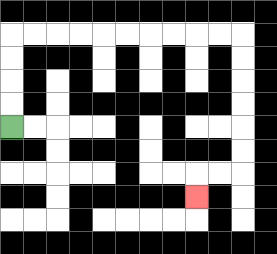{'start': '[0, 5]', 'end': '[8, 8]', 'path_directions': 'U,U,U,U,R,R,R,R,R,R,R,R,R,R,D,D,D,D,D,D,L,L,D', 'path_coordinates': '[[0, 5], [0, 4], [0, 3], [0, 2], [0, 1], [1, 1], [2, 1], [3, 1], [4, 1], [5, 1], [6, 1], [7, 1], [8, 1], [9, 1], [10, 1], [10, 2], [10, 3], [10, 4], [10, 5], [10, 6], [10, 7], [9, 7], [8, 7], [8, 8]]'}